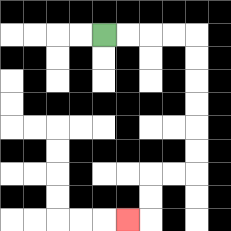{'start': '[4, 1]', 'end': '[5, 9]', 'path_directions': 'R,R,R,R,D,D,D,D,D,D,L,L,D,D,L', 'path_coordinates': '[[4, 1], [5, 1], [6, 1], [7, 1], [8, 1], [8, 2], [8, 3], [8, 4], [8, 5], [8, 6], [8, 7], [7, 7], [6, 7], [6, 8], [6, 9], [5, 9]]'}